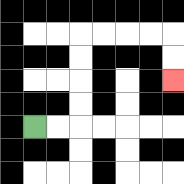{'start': '[1, 5]', 'end': '[7, 3]', 'path_directions': 'R,R,U,U,U,U,R,R,R,R,D,D', 'path_coordinates': '[[1, 5], [2, 5], [3, 5], [3, 4], [3, 3], [3, 2], [3, 1], [4, 1], [5, 1], [6, 1], [7, 1], [7, 2], [7, 3]]'}